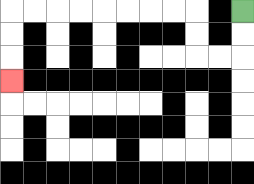{'start': '[10, 0]', 'end': '[0, 3]', 'path_directions': 'D,D,L,L,U,U,L,L,L,L,L,L,L,L,D,D,D', 'path_coordinates': '[[10, 0], [10, 1], [10, 2], [9, 2], [8, 2], [8, 1], [8, 0], [7, 0], [6, 0], [5, 0], [4, 0], [3, 0], [2, 0], [1, 0], [0, 0], [0, 1], [0, 2], [0, 3]]'}